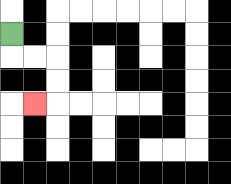{'start': '[0, 1]', 'end': '[1, 4]', 'path_directions': 'D,R,R,D,D,L', 'path_coordinates': '[[0, 1], [0, 2], [1, 2], [2, 2], [2, 3], [2, 4], [1, 4]]'}